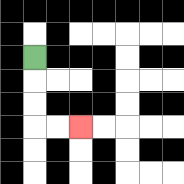{'start': '[1, 2]', 'end': '[3, 5]', 'path_directions': 'D,D,D,R,R', 'path_coordinates': '[[1, 2], [1, 3], [1, 4], [1, 5], [2, 5], [3, 5]]'}